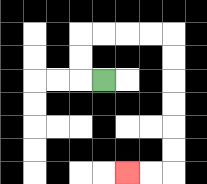{'start': '[4, 3]', 'end': '[5, 7]', 'path_directions': 'L,U,U,R,R,R,R,D,D,D,D,D,D,L,L', 'path_coordinates': '[[4, 3], [3, 3], [3, 2], [3, 1], [4, 1], [5, 1], [6, 1], [7, 1], [7, 2], [7, 3], [7, 4], [7, 5], [7, 6], [7, 7], [6, 7], [5, 7]]'}